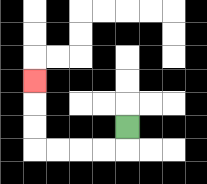{'start': '[5, 5]', 'end': '[1, 3]', 'path_directions': 'D,L,L,L,L,U,U,U', 'path_coordinates': '[[5, 5], [5, 6], [4, 6], [3, 6], [2, 6], [1, 6], [1, 5], [1, 4], [1, 3]]'}